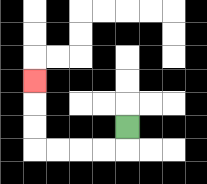{'start': '[5, 5]', 'end': '[1, 3]', 'path_directions': 'D,L,L,L,L,U,U,U', 'path_coordinates': '[[5, 5], [5, 6], [4, 6], [3, 6], [2, 6], [1, 6], [1, 5], [1, 4], [1, 3]]'}